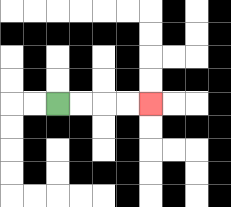{'start': '[2, 4]', 'end': '[6, 4]', 'path_directions': 'R,R,R,R', 'path_coordinates': '[[2, 4], [3, 4], [4, 4], [5, 4], [6, 4]]'}